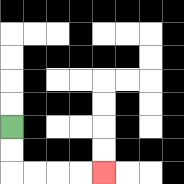{'start': '[0, 5]', 'end': '[4, 7]', 'path_directions': 'D,D,R,R,R,R', 'path_coordinates': '[[0, 5], [0, 6], [0, 7], [1, 7], [2, 7], [3, 7], [4, 7]]'}